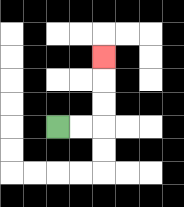{'start': '[2, 5]', 'end': '[4, 2]', 'path_directions': 'R,R,U,U,U', 'path_coordinates': '[[2, 5], [3, 5], [4, 5], [4, 4], [4, 3], [4, 2]]'}